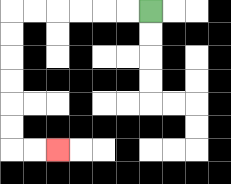{'start': '[6, 0]', 'end': '[2, 6]', 'path_directions': 'L,L,L,L,L,L,D,D,D,D,D,D,R,R', 'path_coordinates': '[[6, 0], [5, 0], [4, 0], [3, 0], [2, 0], [1, 0], [0, 0], [0, 1], [0, 2], [0, 3], [0, 4], [0, 5], [0, 6], [1, 6], [2, 6]]'}